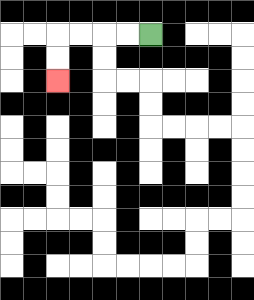{'start': '[6, 1]', 'end': '[2, 3]', 'path_directions': 'L,L,L,L,D,D', 'path_coordinates': '[[6, 1], [5, 1], [4, 1], [3, 1], [2, 1], [2, 2], [2, 3]]'}